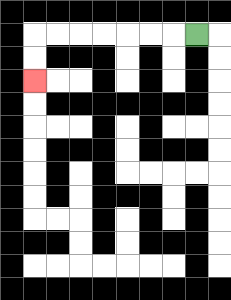{'start': '[8, 1]', 'end': '[1, 3]', 'path_directions': 'L,L,L,L,L,L,L,D,D', 'path_coordinates': '[[8, 1], [7, 1], [6, 1], [5, 1], [4, 1], [3, 1], [2, 1], [1, 1], [1, 2], [1, 3]]'}